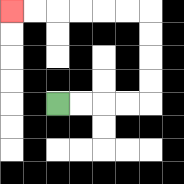{'start': '[2, 4]', 'end': '[0, 0]', 'path_directions': 'R,R,R,R,U,U,U,U,L,L,L,L,L,L', 'path_coordinates': '[[2, 4], [3, 4], [4, 4], [5, 4], [6, 4], [6, 3], [6, 2], [6, 1], [6, 0], [5, 0], [4, 0], [3, 0], [2, 0], [1, 0], [0, 0]]'}